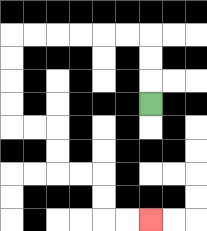{'start': '[6, 4]', 'end': '[6, 9]', 'path_directions': 'U,U,U,L,L,L,L,L,L,D,D,D,D,R,R,D,D,R,R,D,D,R,R', 'path_coordinates': '[[6, 4], [6, 3], [6, 2], [6, 1], [5, 1], [4, 1], [3, 1], [2, 1], [1, 1], [0, 1], [0, 2], [0, 3], [0, 4], [0, 5], [1, 5], [2, 5], [2, 6], [2, 7], [3, 7], [4, 7], [4, 8], [4, 9], [5, 9], [6, 9]]'}